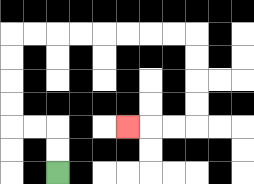{'start': '[2, 7]', 'end': '[5, 5]', 'path_directions': 'U,U,L,L,U,U,U,U,R,R,R,R,R,R,R,R,D,D,D,D,L,L,L', 'path_coordinates': '[[2, 7], [2, 6], [2, 5], [1, 5], [0, 5], [0, 4], [0, 3], [0, 2], [0, 1], [1, 1], [2, 1], [3, 1], [4, 1], [5, 1], [6, 1], [7, 1], [8, 1], [8, 2], [8, 3], [8, 4], [8, 5], [7, 5], [6, 5], [5, 5]]'}